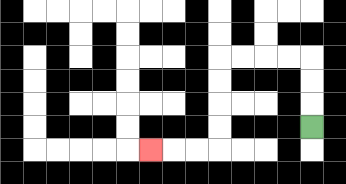{'start': '[13, 5]', 'end': '[6, 6]', 'path_directions': 'U,U,U,L,L,L,L,D,D,D,D,L,L,L', 'path_coordinates': '[[13, 5], [13, 4], [13, 3], [13, 2], [12, 2], [11, 2], [10, 2], [9, 2], [9, 3], [9, 4], [9, 5], [9, 6], [8, 6], [7, 6], [6, 6]]'}